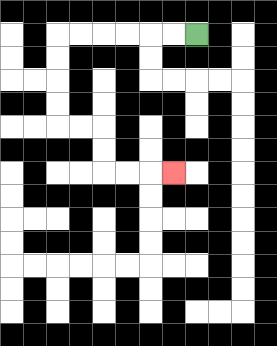{'start': '[8, 1]', 'end': '[7, 7]', 'path_directions': 'L,L,L,L,L,L,D,D,D,D,R,R,D,D,R,R,R', 'path_coordinates': '[[8, 1], [7, 1], [6, 1], [5, 1], [4, 1], [3, 1], [2, 1], [2, 2], [2, 3], [2, 4], [2, 5], [3, 5], [4, 5], [4, 6], [4, 7], [5, 7], [6, 7], [7, 7]]'}